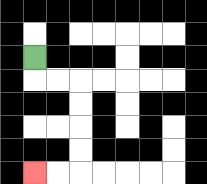{'start': '[1, 2]', 'end': '[1, 7]', 'path_directions': 'D,R,R,D,D,D,D,L,L', 'path_coordinates': '[[1, 2], [1, 3], [2, 3], [3, 3], [3, 4], [3, 5], [3, 6], [3, 7], [2, 7], [1, 7]]'}